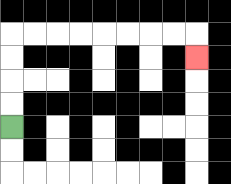{'start': '[0, 5]', 'end': '[8, 2]', 'path_directions': 'U,U,U,U,R,R,R,R,R,R,R,R,D', 'path_coordinates': '[[0, 5], [0, 4], [0, 3], [0, 2], [0, 1], [1, 1], [2, 1], [3, 1], [4, 1], [5, 1], [6, 1], [7, 1], [8, 1], [8, 2]]'}